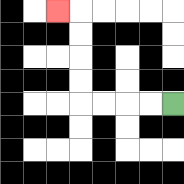{'start': '[7, 4]', 'end': '[2, 0]', 'path_directions': 'L,L,L,L,U,U,U,U,L', 'path_coordinates': '[[7, 4], [6, 4], [5, 4], [4, 4], [3, 4], [3, 3], [3, 2], [3, 1], [3, 0], [2, 0]]'}